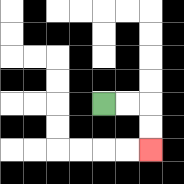{'start': '[4, 4]', 'end': '[6, 6]', 'path_directions': 'R,R,D,D', 'path_coordinates': '[[4, 4], [5, 4], [6, 4], [6, 5], [6, 6]]'}